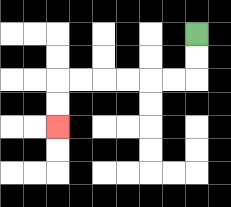{'start': '[8, 1]', 'end': '[2, 5]', 'path_directions': 'D,D,L,L,L,L,L,L,D,D', 'path_coordinates': '[[8, 1], [8, 2], [8, 3], [7, 3], [6, 3], [5, 3], [4, 3], [3, 3], [2, 3], [2, 4], [2, 5]]'}